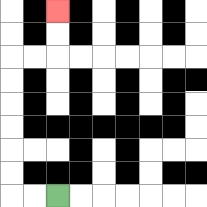{'start': '[2, 8]', 'end': '[2, 0]', 'path_directions': 'L,L,U,U,U,U,U,U,R,R,U,U', 'path_coordinates': '[[2, 8], [1, 8], [0, 8], [0, 7], [0, 6], [0, 5], [0, 4], [0, 3], [0, 2], [1, 2], [2, 2], [2, 1], [2, 0]]'}